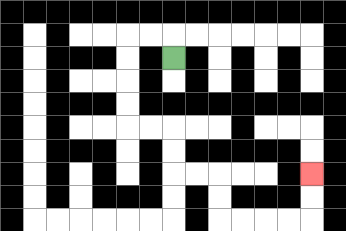{'start': '[7, 2]', 'end': '[13, 7]', 'path_directions': 'U,L,L,D,D,D,D,R,R,D,D,R,R,D,D,R,R,R,R,U,U', 'path_coordinates': '[[7, 2], [7, 1], [6, 1], [5, 1], [5, 2], [5, 3], [5, 4], [5, 5], [6, 5], [7, 5], [7, 6], [7, 7], [8, 7], [9, 7], [9, 8], [9, 9], [10, 9], [11, 9], [12, 9], [13, 9], [13, 8], [13, 7]]'}